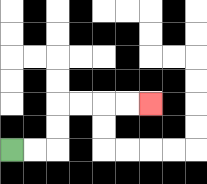{'start': '[0, 6]', 'end': '[6, 4]', 'path_directions': 'R,R,U,U,R,R,R,R', 'path_coordinates': '[[0, 6], [1, 6], [2, 6], [2, 5], [2, 4], [3, 4], [4, 4], [5, 4], [6, 4]]'}